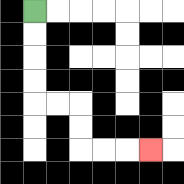{'start': '[1, 0]', 'end': '[6, 6]', 'path_directions': 'D,D,D,D,R,R,D,D,R,R,R', 'path_coordinates': '[[1, 0], [1, 1], [1, 2], [1, 3], [1, 4], [2, 4], [3, 4], [3, 5], [3, 6], [4, 6], [5, 6], [6, 6]]'}